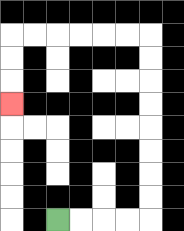{'start': '[2, 9]', 'end': '[0, 4]', 'path_directions': 'R,R,R,R,U,U,U,U,U,U,U,U,L,L,L,L,L,L,D,D,D', 'path_coordinates': '[[2, 9], [3, 9], [4, 9], [5, 9], [6, 9], [6, 8], [6, 7], [6, 6], [6, 5], [6, 4], [6, 3], [6, 2], [6, 1], [5, 1], [4, 1], [3, 1], [2, 1], [1, 1], [0, 1], [0, 2], [0, 3], [0, 4]]'}